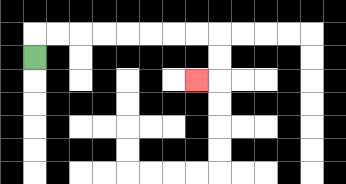{'start': '[1, 2]', 'end': '[8, 3]', 'path_directions': 'U,R,R,R,R,R,R,R,R,D,D,L', 'path_coordinates': '[[1, 2], [1, 1], [2, 1], [3, 1], [4, 1], [5, 1], [6, 1], [7, 1], [8, 1], [9, 1], [9, 2], [9, 3], [8, 3]]'}